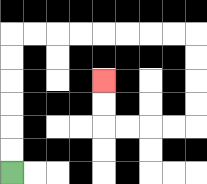{'start': '[0, 7]', 'end': '[4, 3]', 'path_directions': 'U,U,U,U,U,U,R,R,R,R,R,R,R,R,D,D,D,D,L,L,L,L,U,U', 'path_coordinates': '[[0, 7], [0, 6], [0, 5], [0, 4], [0, 3], [0, 2], [0, 1], [1, 1], [2, 1], [3, 1], [4, 1], [5, 1], [6, 1], [7, 1], [8, 1], [8, 2], [8, 3], [8, 4], [8, 5], [7, 5], [6, 5], [5, 5], [4, 5], [4, 4], [4, 3]]'}